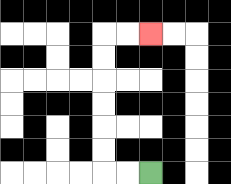{'start': '[6, 7]', 'end': '[6, 1]', 'path_directions': 'L,L,U,U,U,U,U,U,R,R', 'path_coordinates': '[[6, 7], [5, 7], [4, 7], [4, 6], [4, 5], [4, 4], [4, 3], [4, 2], [4, 1], [5, 1], [6, 1]]'}